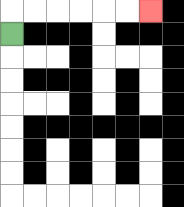{'start': '[0, 1]', 'end': '[6, 0]', 'path_directions': 'U,R,R,R,R,R,R', 'path_coordinates': '[[0, 1], [0, 0], [1, 0], [2, 0], [3, 0], [4, 0], [5, 0], [6, 0]]'}